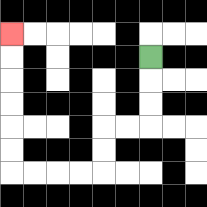{'start': '[6, 2]', 'end': '[0, 1]', 'path_directions': 'D,D,D,L,L,D,D,L,L,L,L,U,U,U,U,U,U', 'path_coordinates': '[[6, 2], [6, 3], [6, 4], [6, 5], [5, 5], [4, 5], [4, 6], [4, 7], [3, 7], [2, 7], [1, 7], [0, 7], [0, 6], [0, 5], [0, 4], [0, 3], [0, 2], [0, 1]]'}